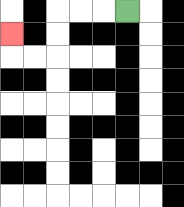{'start': '[5, 0]', 'end': '[0, 1]', 'path_directions': 'L,L,L,D,D,L,L,U', 'path_coordinates': '[[5, 0], [4, 0], [3, 0], [2, 0], [2, 1], [2, 2], [1, 2], [0, 2], [0, 1]]'}